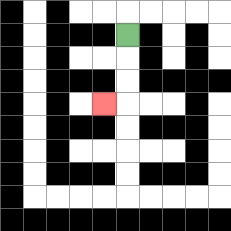{'start': '[5, 1]', 'end': '[4, 4]', 'path_directions': 'D,D,D,L', 'path_coordinates': '[[5, 1], [5, 2], [5, 3], [5, 4], [4, 4]]'}